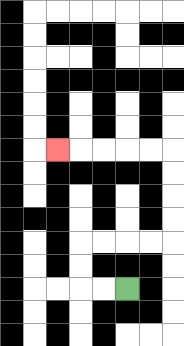{'start': '[5, 12]', 'end': '[2, 6]', 'path_directions': 'L,L,U,U,R,R,R,R,U,U,U,U,L,L,L,L,L', 'path_coordinates': '[[5, 12], [4, 12], [3, 12], [3, 11], [3, 10], [4, 10], [5, 10], [6, 10], [7, 10], [7, 9], [7, 8], [7, 7], [7, 6], [6, 6], [5, 6], [4, 6], [3, 6], [2, 6]]'}